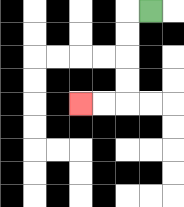{'start': '[6, 0]', 'end': '[3, 4]', 'path_directions': 'L,D,D,D,D,L,L', 'path_coordinates': '[[6, 0], [5, 0], [5, 1], [5, 2], [5, 3], [5, 4], [4, 4], [3, 4]]'}